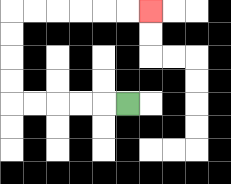{'start': '[5, 4]', 'end': '[6, 0]', 'path_directions': 'L,L,L,L,L,U,U,U,U,R,R,R,R,R,R', 'path_coordinates': '[[5, 4], [4, 4], [3, 4], [2, 4], [1, 4], [0, 4], [0, 3], [0, 2], [0, 1], [0, 0], [1, 0], [2, 0], [3, 0], [4, 0], [5, 0], [6, 0]]'}